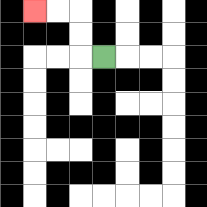{'start': '[4, 2]', 'end': '[1, 0]', 'path_directions': 'L,U,U,L,L', 'path_coordinates': '[[4, 2], [3, 2], [3, 1], [3, 0], [2, 0], [1, 0]]'}